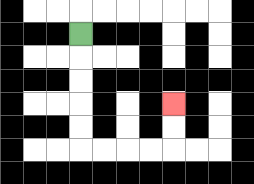{'start': '[3, 1]', 'end': '[7, 4]', 'path_directions': 'D,D,D,D,D,R,R,R,R,U,U', 'path_coordinates': '[[3, 1], [3, 2], [3, 3], [3, 4], [3, 5], [3, 6], [4, 6], [5, 6], [6, 6], [7, 6], [7, 5], [7, 4]]'}